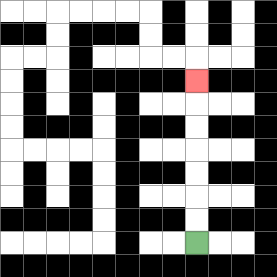{'start': '[8, 10]', 'end': '[8, 3]', 'path_directions': 'U,U,U,U,U,U,U', 'path_coordinates': '[[8, 10], [8, 9], [8, 8], [8, 7], [8, 6], [8, 5], [8, 4], [8, 3]]'}